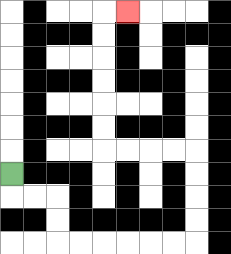{'start': '[0, 7]', 'end': '[5, 0]', 'path_directions': 'D,R,R,D,D,R,R,R,R,R,R,U,U,U,U,L,L,L,L,U,U,U,U,U,U,R', 'path_coordinates': '[[0, 7], [0, 8], [1, 8], [2, 8], [2, 9], [2, 10], [3, 10], [4, 10], [5, 10], [6, 10], [7, 10], [8, 10], [8, 9], [8, 8], [8, 7], [8, 6], [7, 6], [6, 6], [5, 6], [4, 6], [4, 5], [4, 4], [4, 3], [4, 2], [4, 1], [4, 0], [5, 0]]'}